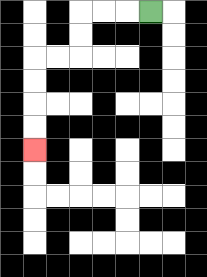{'start': '[6, 0]', 'end': '[1, 6]', 'path_directions': 'L,L,L,D,D,L,L,D,D,D,D', 'path_coordinates': '[[6, 0], [5, 0], [4, 0], [3, 0], [3, 1], [3, 2], [2, 2], [1, 2], [1, 3], [1, 4], [1, 5], [1, 6]]'}